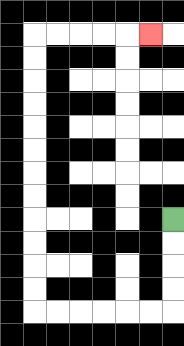{'start': '[7, 9]', 'end': '[6, 1]', 'path_directions': 'D,D,D,D,L,L,L,L,L,L,U,U,U,U,U,U,U,U,U,U,U,U,R,R,R,R,R', 'path_coordinates': '[[7, 9], [7, 10], [7, 11], [7, 12], [7, 13], [6, 13], [5, 13], [4, 13], [3, 13], [2, 13], [1, 13], [1, 12], [1, 11], [1, 10], [1, 9], [1, 8], [1, 7], [1, 6], [1, 5], [1, 4], [1, 3], [1, 2], [1, 1], [2, 1], [3, 1], [4, 1], [5, 1], [6, 1]]'}